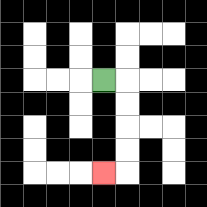{'start': '[4, 3]', 'end': '[4, 7]', 'path_directions': 'R,D,D,D,D,L', 'path_coordinates': '[[4, 3], [5, 3], [5, 4], [5, 5], [5, 6], [5, 7], [4, 7]]'}